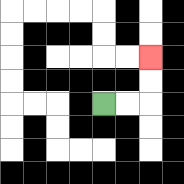{'start': '[4, 4]', 'end': '[6, 2]', 'path_directions': 'R,R,U,U', 'path_coordinates': '[[4, 4], [5, 4], [6, 4], [6, 3], [6, 2]]'}